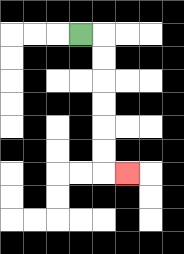{'start': '[3, 1]', 'end': '[5, 7]', 'path_directions': 'R,D,D,D,D,D,D,R', 'path_coordinates': '[[3, 1], [4, 1], [4, 2], [4, 3], [4, 4], [4, 5], [4, 6], [4, 7], [5, 7]]'}